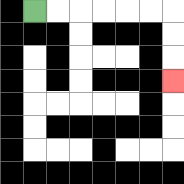{'start': '[1, 0]', 'end': '[7, 3]', 'path_directions': 'R,R,R,R,R,R,D,D,D', 'path_coordinates': '[[1, 0], [2, 0], [3, 0], [4, 0], [5, 0], [6, 0], [7, 0], [7, 1], [7, 2], [7, 3]]'}